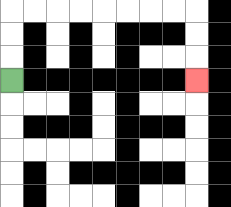{'start': '[0, 3]', 'end': '[8, 3]', 'path_directions': 'U,U,U,R,R,R,R,R,R,R,R,D,D,D', 'path_coordinates': '[[0, 3], [0, 2], [0, 1], [0, 0], [1, 0], [2, 0], [3, 0], [4, 0], [5, 0], [6, 0], [7, 0], [8, 0], [8, 1], [8, 2], [8, 3]]'}